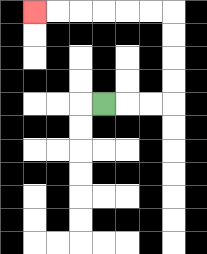{'start': '[4, 4]', 'end': '[1, 0]', 'path_directions': 'R,R,R,U,U,U,U,L,L,L,L,L,L', 'path_coordinates': '[[4, 4], [5, 4], [6, 4], [7, 4], [7, 3], [7, 2], [7, 1], [7, 0], [6, 0], [5, 0], [4, 0], [3, 0], [2, 0], [1, 0]]'}